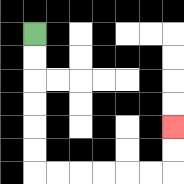{'start': '[1, 1]', 'end': '[7, 5]', 'path_directions': 'D,D,D,D,D,D,R,R,R,R,R,R,U,U', 'path_coordinates': '[[1, 1], [1, 2], [1, 3], [1, 4], [1, 5], [1, 6], [1, 7], [2, 7], [3, 7], [4, 7], [5, 7], [6, 7], [7, 7], [7, 6], [7, 5]]'}